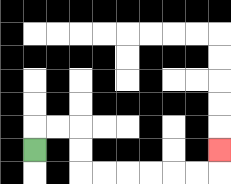{'start': '[1, 6]', 'end': '[9, 6]', 'path_directions': 'U,R,R,D,D,R,R,R,R,R,R,U', 'path_coordinates': '[[1, 6], [1, 5], [2, 5], [3, 5], [3, 6], [3, 7], [4, 7], [5, 7], [6, 7], [7, 7], [8, 7], [9, 7], [9, 6]]'}